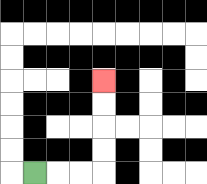{'start': '[1, 7]', 'end': '[4, 3]', 'path_directions': 'R,R,R,U,U,U,U', 'path_coordinates': '[[1, 7], [2, 7], [3, 7], [4, 7], [4, 6], [4, 5], [4, 4], [4, 3]]'}